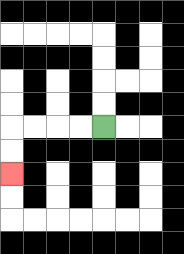{'start': '[4, 5]', 'end': '[0, 7]', 'path_directions': 'L,L,L,L,D,D', 'path_coordinates': '[[4, 5], [3, 5], [2, 5], [1, 5], [0, 5], [0, 6], [0, 7]]'}